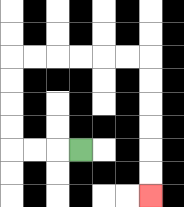{'start': '[3, 6]', 'end': '[6, 8]', 'path_directions': 'L,L,L,U,U,U,U,R,R,R,R,R,R,D,D,D,D,D,D', 'path_coordinates': '[[3, 6], [2, 6], [1, 6], [0, 6], [0, 5], [0, 4], [0, 3], [0, 2], [1, 2], [2, 2], [3, 2], [4, 2], [5, 2], [6, 2], [6, 3], [6, 4], [6, 5], [6, 6], [6, 7], [6, 8]]'}